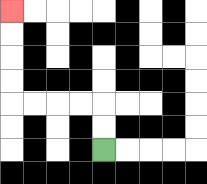{'start': '[4, 6]', 'end': '[0, 0]', 'path_directions': 'U,U,L,L,L,L,U,U,U,U', 'path_coordinates': '[[4, 6], [4, 5], [4, 4], [3, 4], [2, 4], [1, 4], [0, 4], [0, 3], [0, 2], [0, 1], [0, 0]]'}